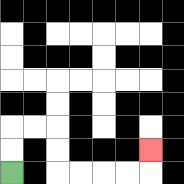{'start': '[0, 7]', 'end': '[6, 6]', 'path_directions': 'U,U,R,R,D,D,R,R,R,R,U', 'path_coordinates': '[[0, 7], [0, 6], [0, 5], [1, 5], [2, 5], [2, 6], [2, 7], [3, 7], [4, 7], [5, 7], [6, 7], [6, 6]]'}